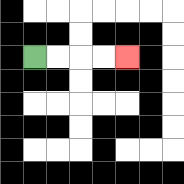{'start': '[1, 2]', 'end': '[5, 2]', 'path_directions': 'R,R,R,R', 'path_coordinates': '[[1, 2], [2, 2], [3, 2], [4, 2], [5, 2]]'}